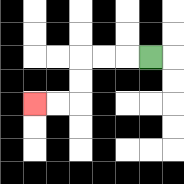{'start': '[6, 2]', 'end': '[1, 4]', 'path_directions': 'L,L,L,D,D,L,L', 'path_coordinates': '[[6, 2], [5, 2], [4, 2], [3, 2], [3, 3], [3, 4], [2, 4], [1, 4]]'}